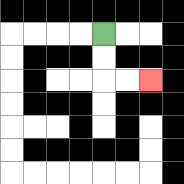{'start': '[4, 1]', 'end': '[6, 3]', 'path_directions': 'D,D,R,R', 'path_coordinates': '[[4, 1], [4, 2], [4, 3], [5, 3], [6, 3]]'}